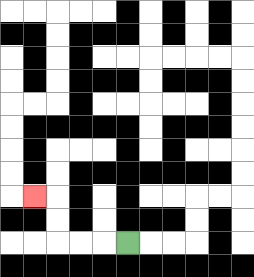{'start': '[5, 10]', 'end': '[1, 8]', 'path_directions': 'L,L,L,U,U,L', 'path_coordinates': '[[5, 10], [4, 10], [3, 10], [2, 10], [2, 9], [2, 8], [1, 8]]'}